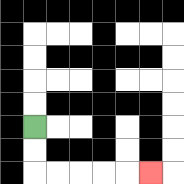{'start': '[1, 5]', 'end': '[6, 7]', 'path_directions': 'D,D,R,R,R,R,R', 'path_coordinates': '[[1, 5], [1, 6], [1, 7], [2, 7], [3, 7], [4, 7], [5, 7], [6, 7]]'}